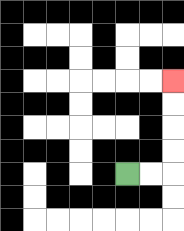{'start': '[5, 7]', 'end': '[7, 3]', 'path_directions': 'R,R,U,U,U,U', 'path_coordinates': '[[5, 7], [6, 7], [7, 7], [7, 6], [7, 5], [7, 4], [7, 3]]'}